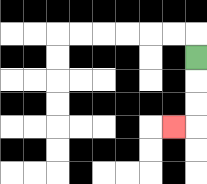{'start': '[8, 2]', 'end': '[7, 5]', 'path_directions': 'D,D,D,L', 'path_coordinates': '[[8, 2], [8, 3], [8, 4], [8, 5], [7, 5]]'}